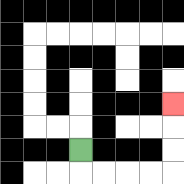{'start': '[3, 6]', 'end': '[7, 4]', 'path_directions': 'D,R,R,R,R,U,U,U', 'path_coordinates': '[[3, 6], [3, 7], [4, 7], [5, 7], [6, 7], [7, 7], [7, 6], [7, 5], [7, 4]]'}